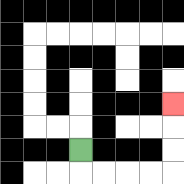{'start': '[3, 6]', 'end': '[7, 4]', 'path_directions': 'D,R,R,R,R,U,U,U', 'path_coordinates': '[[3, 6], [3, 7], [4, 7], [5, 7], [6, 7], [7, 7], [7, 6], [7, 5], [7, 4]]'}